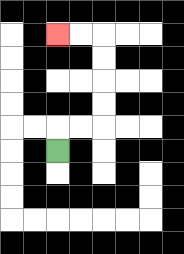{'start': '[2, 6]', 'end': '[2, 1]', 'path_directions': 'U,R,R,U,U,U,U,L,L', 'path_coordinates': '[[2, 6], [2, 5], [3, 5], [4, 5], [4, 4], [4, 3], [4, 2], [4, 1], [3, 1], [2, 1]]'}